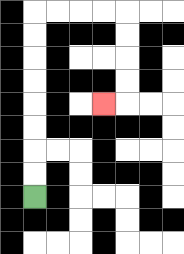{'start': '[1, 8]', 'end': '[4, 4]', 'path_directions': 'U,U,U,U,U,U,U,U,R,R,R,R,D,D,D,D,L', 'path_coordinates': '[[1, 8], [1, 7], [1, 6], [1, 5], [1, 4], [1, 3], [1, 2], [1, 1], [1, 0], [2, 0], [3, 0], [4, 0], [5, 0], [5, 1], [5, 2], [5, 3], [5, 4], [4, 4]]'}